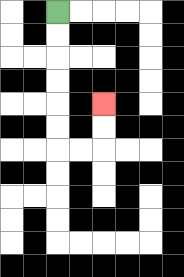{'start': '[2, 0]', 'end': '[4, 4]', 'path_directions': 'D,D,D,D,D,D,R,R,U,U', 'path_coordinates': '[[2, 0], [2, 1], [2, 2], [2, 3], [2, 4], [2, 5], [2, 6], [3, 6], [4, 6], [4, 5], [4, 4]]'}